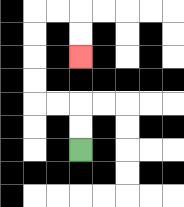{'start': '[3, 6]', 'end': '[3, 2]', 'path_directions': 'U,U,L,L,U,U,U,U,R,R,D,D', 'path_coordinates': '[[3, 6], [3, 5], [3, 4], [2, 4], [1, 4], [1, 3], [1, 2], [1, 1], [1, 0], [2, 0], [3, 0], [3, 1], [3, 2]]'}